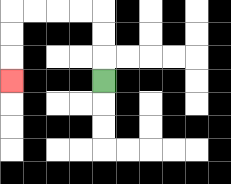{'start': '[4, 3]', 'end': '[0, 3]', 'path_directions': 'U,U,U,L,L,L,L,D,D,D', 'path_coordinates': '[[4, 3], [4, 2], [4, 1], [4, 0], [3, 0], [2, 0], [1, 0], [0, 0], [0, 1], [0, 2], [0, 3]]'}